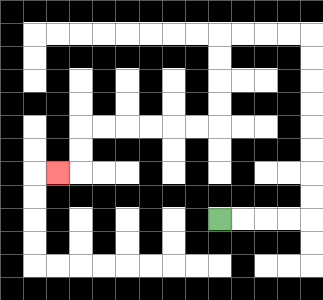{'start': '[9, 9]', 'end': '[2, 7]', 'path_directions': 'R,R,R,R,U,U,U,U,U,U,U,U,L,L,L,L,D,D,D,D,L,L,L,L,L,L,D,D,L', 'path_coordinates': '[[9, 9], [10, 9], [11, 9], [12, 9], [13, 9], [13, 8], [13, 7], [13, 6], [13, 5], [13, 4], [13, 3], [13, 2], [13, 1], [12, 1], [11, 1], [10, 1], [9, 1], [9, 2], [9, 3], [9, 4], [9, 5], [8, 5], [7, 5], [6, 5], [5, 5], [4, 5], [3, 5], [3, 6], [3, 7], [2, 7]]'}